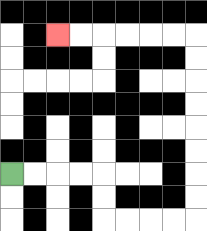{'start': '[0, 7]', 'end': '[2, 1]', 'path_directions': 'R,R,R,R,D,D,R,R,R,R,U,U,U,U,U,U,U,U,L,L,L,L,L,L', 'path_coordinates': '[[0, 7], [1, 7], [2, 7], [3, 7], [4, 7], [4, 8], [4, 9], [5, 9], [6, 9], [7, 9], [8, 9], [8, 8], [8, 7], [8, 6], [8, 5], [8, 4], [8, 3], [8, 2], [8, 1], [7, 1], [6, 1], [5, 1], [4, 1], [3, 1], [2, 1]]'}